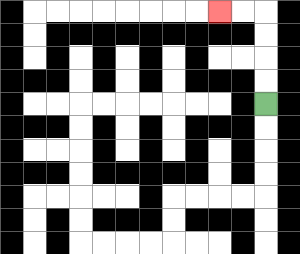{'start': '[11, 4]', 'end': '[9, 0]', 'path_directions': 'U,U,U,U,L,L', 'path_coordinates': '[[11, 4], [11, 3], [11, 2], [11, 1], [11, 0], [10, 0], [9, 0]]'}